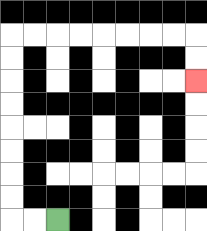{'start': '[2, 9]', 'end': '[8, 3]', 'path_directions': 'L,L,U,U,U,U,U,U,U,U,R,R,R,R,R,R,R,R,D,D', 'path_coordinates': '[[2, 9], [1, 9], [0, 9], [0, 8], [0, 7], [0, 6], [0, 5], [0, 4], [0, 3], [0, 2], [0, 1], [1, 1], [2, 1], [3, 1], [4, 1], [5, 1], [6, 1], [7, 1], [8, 1], [8, 2], [8, 3]]'}